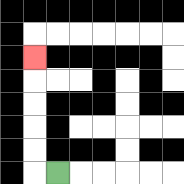{'start': '[2, 7]', 'end': '[1, 2]', 'path_directions': 'L,U,U,U,U,U', 'path_coordinates': '[[2, 7], [1, 7], [1, 6], [1, 5], [1, 4], [1, 3], [1, 2]]'}